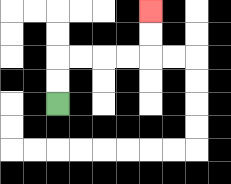{'start': '[2, 4]', 'end': '[6, 0]', 'path_directions': 'U,U,R,R,R,R,U,U', 'path_coordinates': '[[2, 4], [2, 3], [2, 2], [3, 2], [4, 2], [5, 2], [6, 2], [6, 1], [6, 0]]'}